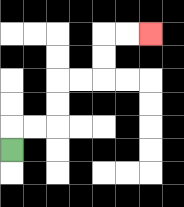{'start': '[0, 6]', 'end': '[6, 1]', 'path_directions': 'U,R,R,U,U,R,R,U,U,R,R', 'path_coordinates': '[[0, 6], [0, 5], [1, 5], [2, 5], [2, 4], [2, 3], [3, 3], [4, 3], [4, 2], [4, 1], [5, 1], [6, 1]]'}